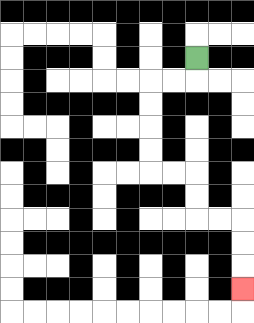{'start': '[8, 2]', 'end': '[10, 12]', 'path_directions': 'D,L,L,D,D,D,D,R,R,D,D,R,R,D,D,D', 'path_coordinates': '[[8, 2], [8, 3], [7, 3], [6, 3], [6, 4], [6, 5], [6, 6], [6, 7], [7, 7], [8, 7], [8, 8], [8, 9], [9, 9], [10, 9], [10, 10], [10, 11], [10, 12]]'}